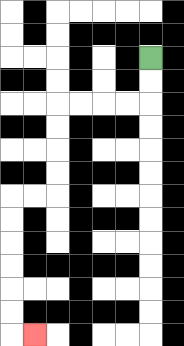{'start': '[6, 2]', 'end': '[1, 14]', 'path_directions': 'D,D,L,L,L,L,D,D,D,D,L,L,D,D,D,D,D,D,R', 'path_coordinates': '[[6, 2], [6, 3], [6, 4], [5, 4], [4, 4], [3, 4], [2, 4], [2, 5], [2, 6], [2, 7], [2, 8], [1, 8], [0, 8], [0, 9], [0, 10], [0, 11], [0, 12], [0, 13], [0, 14], [1, 14]]'}